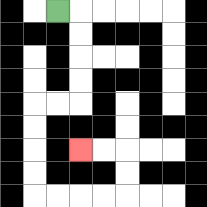{'start': '[2, 0]', 'end': '[3, 6]', 'path_directions': 'R,D,D,D,D,L,L,D,D,D,D,R,R,R,R,U,U,L,L', 'path_coordinates': '[[2, 0], [3, 0], [3, 1], [3, 2], [3, 3], [3, 4], [2, 4], [1, 4], [1, 5], [1, 6], [1, 7], [1, 8], [2, 8], [3, 8], [4, 8], [5, 8], [5, 7], [5, 6], [4, 6], [3, 6]]'}